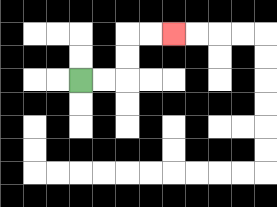{'start': '[3, 3]', 'end': '[7, 1]', 'path_directions': 'R,R,U,U,R,R', 'path_coordinates': '[[3, 3], [4, 3], [5, 3], [5, 2], [5, 1], [6, 1], [7, 1]]'}